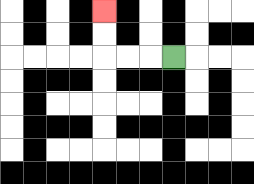{'start': '[7, 2]', 'end': '[4, 0]', 'path_directions': 'L,L,L,U,U', 'path_coordinates': '[[7, 2], [6, 2], [5, 2], [4, 2], [4, 1], [4, 0]]'}